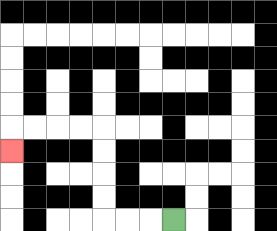{'start': '[7, 9]', 'end': '[0, 6]', 'path_directions': 'L,L,L,U,U,U,U,L,L,L,L,D', 'path_coordinates': '[[7, 9], [6, 9], [5, 9], [4, 9], [4, 8], [4, 7], [4, 6], [4, 5], [3, 5], [2, 5], [1, 5], [0, 5], [0, 6]]'}